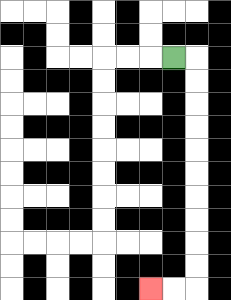{'start': '[7, 2]', 'end': '[6, 12]', 'path_directions': 'R,D,D,D,D,D,D,D,D,D,D,L,L', 'path_coordinates': '[[7, 2], [8, 2], [8, 3], [8, 4], [8, 5], [8, 6], [8, 7], [8, 8], [8, 9], [8, 10], [8, 11], [8, 12], [7, 12], [6, 12]]'}